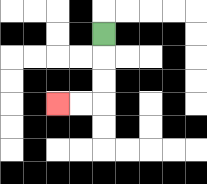{'start': '[4, 1]', 'end': '[2, 4]', 'path_directions': 'D,D,D,L,L', 'path_coordinates': '[[4, 1], [4, 2], [4, 3], [4, 4], [3, 4], [2, 4]]'}